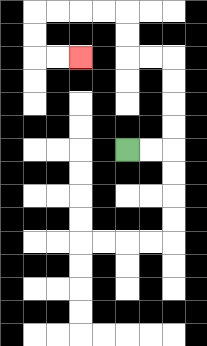{'start': '[5, 6]', 'end': '[3, 2]', 'path_directions': 'R,R,U,U,U,U,L,L,U,U,L,L,L,L,D,D,R,R', 'path_coordinates': '[[5, 6], [6, 6], [7, 6], [7, 5], [7, 4], [7, 3], [7, 2], [6, 2], [5, 2], [5, 1], [5, 0], [4, 0], [3, 0], [2, 0], [1, 0], [1, 1], [1, 2], [2, 2], [3, 2]]'}